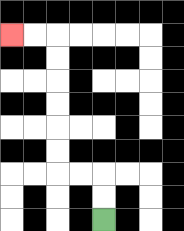{'start': '[4, 9]', 'end': '[0, 1]', 'path_directions': 'U,U,L,L,U,U,U,U,U,U,L,L', 'path_coordinates': '[[4, 9], [4, 8], [4, 7], [3, 7], [2, 7], [2, 6], [2, 5], [2, 4], [2, 3], [2, 2], [2, 1], [1, 1], [0, 1]]'}